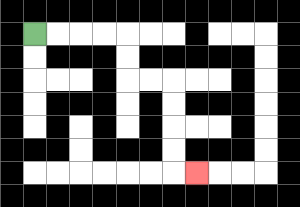{'start': '[1, 1]', 'end': '[8, 7]', 'path_directions': 'R,R,R,R,D,D,R,R,D,D,D,D,R', 'path_coordinates': '[[1, 1], [2, 1], [3, 1], [4, 1], [5, 1], [5, 2], [5, 3], [6, 3], [7, 3], [7, 4], [7, 5], [7, 6], [7, 7], [8, 7]]'}